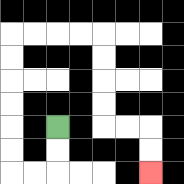{'start': '[2, 5]', 'end': '[6, 7]', 'path_directions': 'D,D,L,L,U,U,U,U,U,U,R,R,R,R,D,D,D,D,R,R,D,D', 'path_coordinates': '[[2, 5], [2, 6], [2, 7], [1, 7], [0, 7], [0, 6], [0, 5], [0, 4], [0, 3], [0, 2], [0, 1], [1, 1], [2, 1], [3, 1], [4, 1], [4, 2], [4, 3], [4, 4], [4, 5], [5, 5], [6, 5], [6, 6], [6, 7]]'}